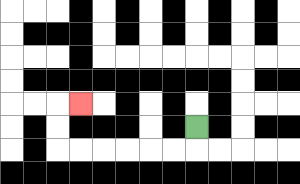{'start': '[8, 5]', 'end': '[3, 4]', 'path_directions': 'D,L,L,L,L,L,L,U,U,R', 'path_coordinates': '[[8, 5], [8, 6], [7, 6], [6, 6], [5, 6], [4, 6], [3, 6], [2, 6], [2, 5], [2, 4], [3, 4]]'}